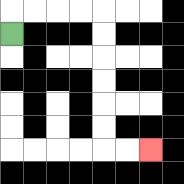{'start': '[0, 1]', 'end': '[6, 6]', 'path_directions': 'U,R,R,R,R,D,D,D,D,D,D,R,R', 'path_coordinates': '[[0, 1], [0, 0], [1, 0], [2, 0], [3, 0], [4, 0], [4, 1], [4, 2], [4, 3], [4, 4], [4, 5], [4, 6], [5, 6], [6, 6]]'}